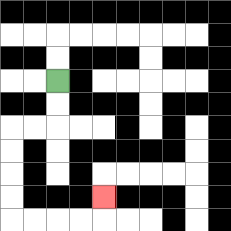{'start': '[2, 3]', 'end': '[4, 8]', 'path_directions': 'D,D,L,L,D,D,D,D,R,R,R,R,U', 'path_coordinates': '[[2, 3], [2, 4], [2, 5], [1, 5], [0, 5], [0, 6], [0, 7], [0, 8], [0, 9], [1, 9], [2, 9], [3, 9], [4, 9], [4, 8]]'}